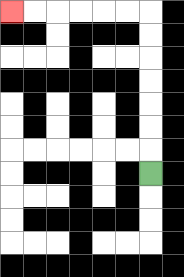{'start': '[6, 7]', 'end': '[0, 0]', 'path_directions': 'U,U,U,U,U,U,U,L,L,L,L,L,L', 'path_coordinates': '[[6, 7], [6, 6], [6, 5], [6, 4], [6, 3], [6, 2], [6, 1], [6, 0], [5, 0], [4, 0], [3, 0], [2, 0], [1, 0], [0, 0]]'}